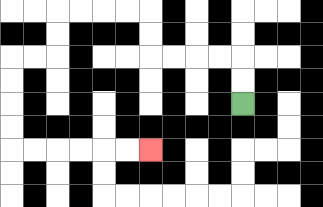{'start': '[10, 4]', 'end': '[6, 6]', 'path_directions': 'U,U,L,L,L,L,U,U,L,L,L,L,D,D,L,L,D,D,D,D,R,R,R,R,R,R', 'path_coordinates': '[[10, 4], [10, 3], [10, 2], [9, 2], [8, 2], [7, 2], [6, 2], [6, 1], [6, 0], [5, 0], [4, 0], [3, 0], [2, 0], [2, 1], [2, 2], [1, 2], [0, 2], [0, 3], [0, 4], [0, 5], [0, 6], [1, 6], [2, 6], [3, 6], [4, 6], [5, 6], [6, 6]]'}